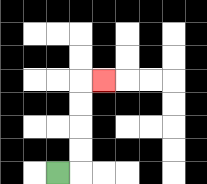{'start': '[2, 7]', 'end': '[4, 3]', 'path_directions': 'R,U,U,U,U,R', 'path_coordinates': '[[2, 7], [3, 7], [3, 6], [3, 5], [3, 4], [3, 3], [4, 3]]'}